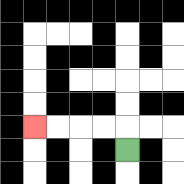{'start': '[5, 6]', 'end': '[1, 5]', 'path_directions': 'U,L,L,L,L', 'path_coordinates': '[[5, 6], [5, 5], [4, 5], [3, 5], [2, 5], [1, 5]]'}